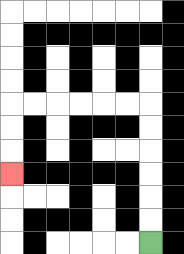{'start': '[6, 10]', 'end': '[0, 7]', 'path_directions': 'U,U,U,U,U,U,L,L,L,L,L,L,D,D,D', 'path_coordinates': '[[6, 10], [6, 9], [6, 8], [6, 7], [6, 6], [6, 5], [6, 4], [5, 4], [4, 4], [3, 4], [2, 4], [1, 4], [0, 4], [0, 5], [0, 6], [0, 7]]'}